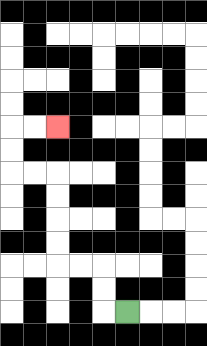{'start': '[5, 13]', 'end': '[2, 5]', 'path_directions': 'L,U,U,L,L,U,U,U,U,L,L,U,U,R,R', 'path_coordinates': '[[5, 13], [4, 13], [4, 12], [4, 11], [3, 11], [2, 11], [2, 10], [2, 9], [2, 8], [2, 7], [1, 7], [0, 7], [0, 6], [0, 5], [1, 5], [2, 5]]'}